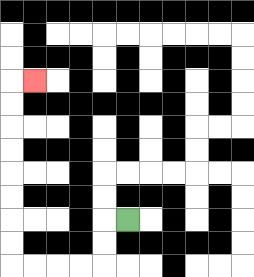{'start': '[5, 9]', 'end': '[1, 3]', 'path_directions': 'L,D,D,L,L,L,L,U,U,U,U,U,U,U,U,R', 'path_coordinates': '[[5, 9], [4, 9], [4, 10], [4, 11], [3, 11], [2, 11], [1, 11], [0, 11], [0, 10], [0, 9], [0, 8], [0, 7], [0, 6], [0, 5], [0, 4], [0, 3], [1, 3]]'}